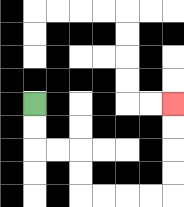{'start': '[1, 4]', 'end': '[7, 4]', 'path_directions': 'D,D,R,R,D,D,R,R,R,R,U,U,U,U', 'path_coordinates': '[[1, 4], [1, 5], [1, 6], [2, 6], [3, 6], [3, 7], [3, 8], [4, 8], [5, 8], [6, 8], [7, 8], [7, 7], [7, 6], [7, 5], [7, 4]]'}